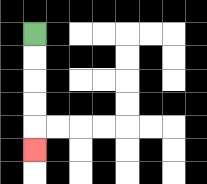{'start': '[1, 1]', 'end': '[1, 6]', 'path_directions': 'D,D,D,D,D', 'path_coordinates': '[[1, 1], [1, 2], [1, 3], [1, 4], [1, 5], [1, 6]]'}